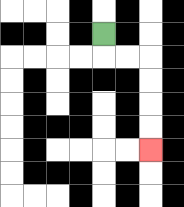{'start': '[4, 1]', 'end': '[6, 6]', 'path_directions': 'D,R,R,D,D,D,D', 'path_coordinates': '[[4, 1], [4, 2], [5, 2], [6, 2], [6, 3], [6, 4], [6, 5], [6, 6]]'}